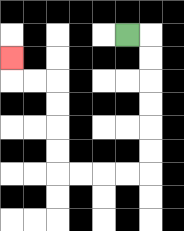{'start': '[5, 1]', 'end': '[0, 2]', 'path_directions': 'R,D,D,D,D,D,D,L,L,L,L,U,U,U,U,L,L,U', 'path_coordinates': '[[5, 1], [6, 1], [6, 2], [6, 3], [6, 4], [6, 5], [6, 6], [6, 7], [5, 7], [4, 7], [3, 7], [2, 7], [2, 6], [2, 5], [2, 4], [2, 3], [1, 3], [0, 3], [0, 2]]'}